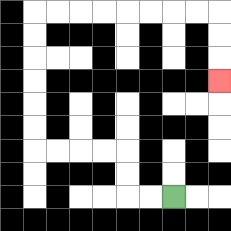{'start': '[7, 8]', 'end': '[9, 3]', 'path_directions': 'L,L,U,U,L,L,L,L,U,U,U,U,U,U,R,R,R,R,R,R,R,R,D,D,D', 'path_coordinates': '[[7, 8], [6, 8], [5, 8], [5, 7], [5, 6], [4, 6], [3, 6], [2, 6], [1, 6], [1, 5], [1, 4], [1, 3], [1, 2], [1, 1], [1, 0], [2, 0], [3, 0], [4, 0], [5, 0], [6, 0], [7, 0], [8, 0], [9, 0], [9, 1], [9, 2], [9, 3]]'}